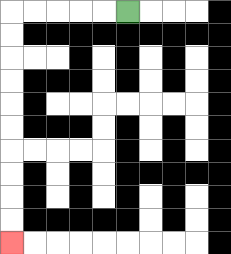{'start': '[5, 0]', 'end': '[0, 10]', 'path_directions': 'L,L,L,L,L,D,D,D,D,D,D,D,D,D,D', 'path_coordinates': '[[5, 0], [4, 0], [3, 0], [2, 0], [1, 0], [0, 0], [0, 1], [0, 2], [0, 3], [0, 4], [0, 5], [0, 6], [0, 7], [0, 8], [0, 9], [0, 10]]'}